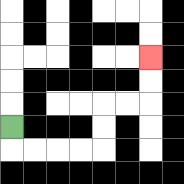{'start': '[0, 5]', 'end': '[6, 2]', 'path_directions': 'D,R,R,R,R,U,U,R,R,U,U', 'path_coordinates': '[[0, 5], [0, 6], [1, 6], [2, 6], [3, 6], [4, 6], [4, 5], [4, 4], [5, 4], [6, 4], [6, 3], [6, 2]]'}